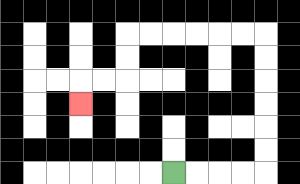{'start': '[7, 7]', 'end': '[3, 4]', 'path_directions': 'R,R,R,R,U,U,U,U,U,U,L,L,L,L,L,L,D,D,L,L,D', 'path_coordinates': '[[7, 7], [8, 7], [9, 7], [10, 7], [11, 7], [11, 6], [11, 5], [11, 4], [11, 3], [11, 2], [11, 1], [10, 1], [9, 1], [8, 1], [7, 1], [6, 1], [5, 1], [5, 2], [5, 3], [4, 3], [3, 3], [3, 4]]'}